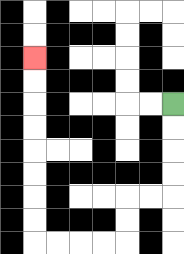{'start': '[7, 4]', 'end': '[1, 2]', 'path_directions': 'D,D,D,D,L,L,D,D,L,L,L,L,U,U,U,U,U,U,U,U', 'path_coordinates': '[[7, 4], [7, 5], [7, 6], [7, 7], [7, 8], [6, 8], [5, 8], [5, 9], [5, 10], [4, 10], [3, 10], [2, 10], [1, 10], [1, 9], [1, 8], [1, 7], [1, 6], [1, 5], [1, 4], [1, 3], [1, 2]]'}